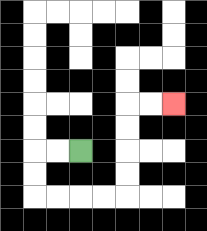{'start': '[3, 6]', 'end': '[7, 4]', 'path_directions': 'L,L,D,D,R,R,R,R,U,U,U,U,R,R', 'path_coordinates': '[[3, 6], [2, 6], [1, 6], [1, 7], [1, 8], [2, 8], [3, 8], [4, 8], [5, 8], [5, 7], [5, 6], [5, 5], [5, 4], [6, 4], [7, 4]]'}